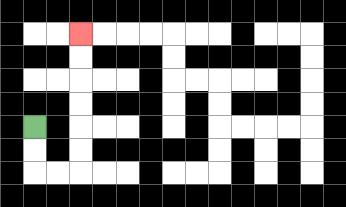{'start': '[1, 5]', 'end': '[3, 1]', 'path_directions': 'D,D,R,R,U,U,U,U,U,U', 'path_coordinates': '[[1, 5], [1, 6], [1, 7], [2, 7], [3, 7], [3, 6], [3, 5], [3, 4], [3, 3], [3, 2], [3, 1]]'}